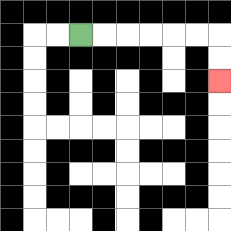{'start': '[3, 1]', 'end': '[9, 3]', 'path_directions': 'R,R,R,R,R,R,D,D', 'path_coordinates': '[[3, 1], [4, 1], [5, 1], [6, 1], [7, 1], [8, 1], [9, 1], [9, 2], [9, 3]]'}